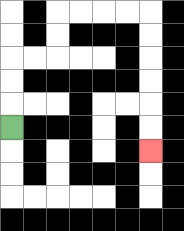{'start': '[0, 5]', 'end': '[6, 6]', 'path_directions': 'U,U,U,R,R,U,U,R,R,R,R,D,D,D,D,D,D', 'path_coordinates': '[[0, 5], [0, 4], [0, 3], [0, 2], [1, 2], [2, 2], [2, 1], [2, 0], [3, 0], [4, 0], [5, 0], [6, 0], [6, 1], [6, 2], [6, 3], [6, 4], [6, 5], [6, 6]]'}